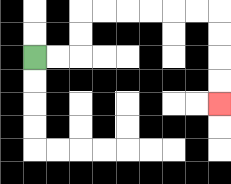{'start': '[1, 2]', 'end': '[9, 4]', 'path_directions': 'R,R,U,U,R,R,R,R,R,R,D,D,D,D', 'path_coordinates': '[[1, 2], [2, 2], [3, 2], [3, 1], [3, 0], [4, 0], [5, 0], [6, 0], [7, 0], [8, 0], [9, 0], [9, 1], [9, 2], [9, 3], [9, 4]]'}